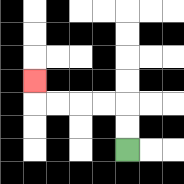{'start': '[5, 6]', 'end': '[1, 3]', 'path_directions': 'U,U,L,L,L,L,U', 'path_coordinates': '[[5, 6], [5, 5], [5, 4], [4, 4], [3, 4], [2, 4], [1, 4], [1, 3]]'}